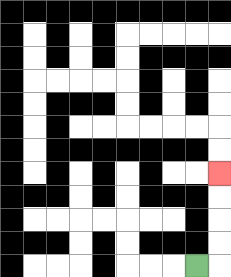{'start': '[8, 11]', 'end': '[9, 7]', 'path_directions': 'R,U,U,U,U', 'path_coordinates': '[[8, 11], [9, 11], [9, 10], [9, 9], [9, 8], [9, 7]]'}